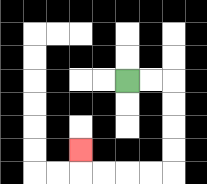{'start': '[5, 3]', 'end': '[3, 6]', 'path_directions': 'R,R,D,D,D,D,L,L,L,L,U', 'path_coordinates': '[[5, 3], [6, 3], [7, 3], [7, 4], [7, 5], [7, 6], [7, 7], [6, 7], [5, 7], [4, 7], [3, 7], [3, 6]]'}